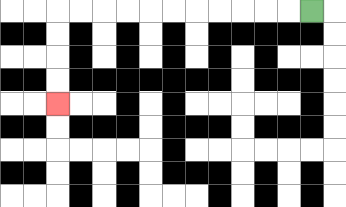{'start': '[13, 0]', 'end': '[2, 4]', 'path_directions': 'L,L,L,L,L,L,L,L,L,L,L,D,D,D,D', 'path_coordinates': '[[13, 0], [12, 0], [11, 0], [10, 0], [9, 0], [8, 0], [7, 0], [6, 0], [5, 0], [4, 0], [3, 0], [2, 0], [2, 1], [2, 2], [2, 3], [2, 4]]'}